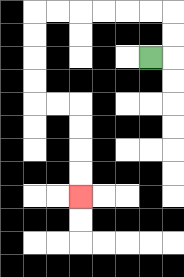{'start': '[6, 2]', 'end': '[3, 8]', 'path_directions': 'R,U,U,L,L,L,L,L,L,D,D,D,D,R,R,D,D,D,D', 'path_coordinates': '[[6, 2], [7, 2], [7, 1], [7, 0], [6, 0], [5, 0], [4, 0], [3, 0], [2, 0], [1, 0], [1, 1], [1, 2], [1, 3], [1, 4], [2, 4], [3, 4], [3, 5], [3, 6], [3, 7], [3, 8]]'}